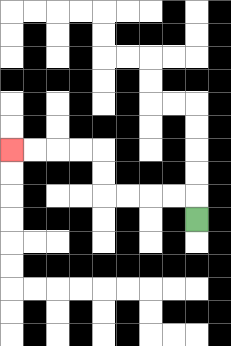{'start': '[8, 9]', 'end': '[0, 6]', 'path_directions': 'U,L,L,L,L,U,U,L,L,L,L', 'path_coordinates': '[[8, 9], [8, 8], [7, 8], [6, 8], [5, 8], [4, 8], [4, 7], [4, 6], [3, 6], [2, 6], [1, 6], [0, 6]]'}